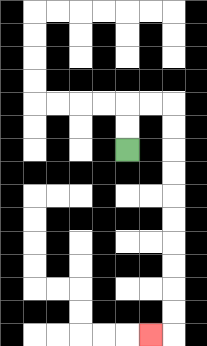{'start': '[5, 6]', 'end': '[6, 14]', 'path_directions': 'U,U,R,R,D,D,D,D,D,D,D,D,D,D,L', 'path_coordinates': '[[5, 6], [5, 5], [5, 4], [6, 4], [7, 4], [7, 5], [7, 6], [7, 7], [7, 8], [7, 9], [7, 10], [7, 11], [7, 12], [7, 13], [7, 14], [6, 14]]'}